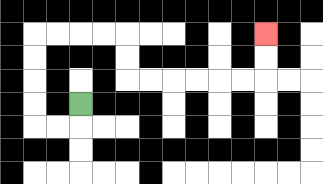{'start': '[3, 4]', 'end': '[11, 1]', 'path_directions': 'D,L,L,U,U,U,U,R,R,R,R,D,D,R,R,R,R,R,R,U,U', 'path_coordinates': '[[3, 4], [3, 5], [2, 5], [1, 5], [1, 4], [1, 3], [1, 2], [1, 1], [2, 1], [3, 1], [4, 1], [5, 1], [5, 2], [5, 3], [6, 3], [7, 3], [8, 3], [9, 3], [10, 3], [11, 3], [11, 2], [11, 1]]'}